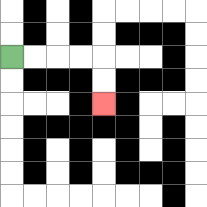{'start': '[0, 2]', 'end': '[4, 4]', 'path_directions': 'R,R,R,R,D,D', 'path_coordinates': '[[0, 2], [1, 2], [2, 2], [3, 2], [4, 2], [4, 3], [4, 4]]'}